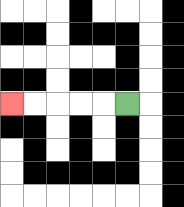{'start': '[5, 4]', 'end': '[0, 4]', 'path_directions': 'L,L,L,L,L', 'path_coordinates': '[[5, 4], [4, 4], [3, 4], [2, 4], [1, 4], [0, 4]]'}